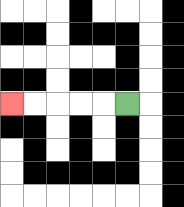{'start': '[5, 4]', 'end': '[0, 4]', 'path_directions': 'L,L,L,L,L', 'path_coordinates': '[[5, 4], [4, 4], [3, 4], [2, 4], [1, 4], [0, 4]]'}